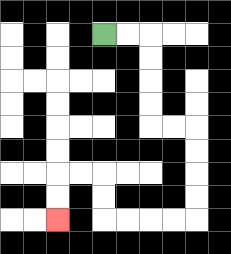{'start': '[4, 1]', 'end': '[2, 9]', 'path_directions': 'R,R,D,D,D,D,R,R,D,D,D,D,L,L,L,L,U,U,L,L,D,D', 'path_coordinates': '[[4, 1], [5, 1], [6, 1], [6, 2], [6, 3], [6, 4], [6, 5], [7, 5], [8, 5], [8, 6], [8, 7], [8, 8], [8, 9], [7, 9], [6, 9], [5, 9], [4, 9], [4, 8], [4, 7], [3, 7], [2, 7], [2, 8], [2, 9]]'}